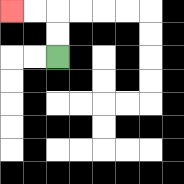{'start': '[2, 2]', 'end': '[0, 0]', 'path_directions': 'U,U,L,L', 'path_coordinates': '[[2, 2], [2, 1], [2, 0], [1, 0], [0, 0]]'}